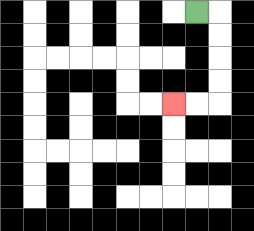{'start': '[8, 0]', 'end': '[7, 4]', 'path_directions': 'R,D,D,D,D,L,L', 'path_coordinates': '[[8, 0], [9, 0], [9, 1], [9, 2], [9, 3], [9, 4], [8, 4], [7, 4]]'}